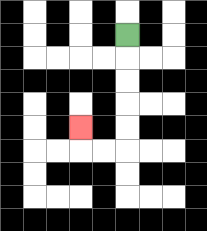{'start': '[5, 1]', 'end': '[3, 5]', 'path_directions': 'D,D,D,D,D,L,L,U', 'path_coordinates': '[[5, 1], [5, 2], [5, 3], [5, 4], [5, 5], [5, 6], [4, 6], [3, 6], [3, 5]]'}